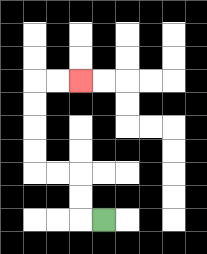{'start': '[4, 9]', 'end': '[3, 3]', 'path_directions': 'L,U,U,L,L,U,U,U,U,R,R', 'path_coordinates': '[[4, 9], [3, 9], [3, 8], [3, 7], [2, 7], [1, 7], [1, 6], [1, 5], [1, 4], [1, 3], [2, 3], [3, 3]]'}